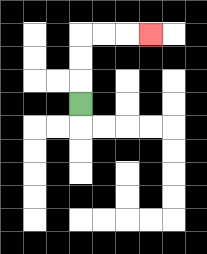{'start': '[3, 4]', 'end': '[6, 1]', 'path_directions': 'U,U,U,R,R,R', 'path_coordinates': '[[3, 4], [3, 3], [3, 2], [3, 1], [4, 1], [5, 1], [6, 1]]'}